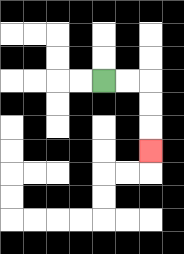{'start': '[4, 3]', 'end': '[6, 6]', 'path_directions': 'R,R,D,D,D', 'path_coordinates': '[[4, 3], [5, 3], [6, 3], [6, 4], [6, 5], [6, 6]]'}